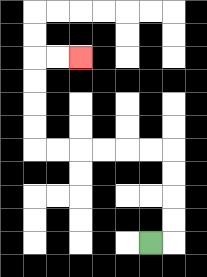{'start': '[6, 10]', 'end': '[3, 2]', 'path_directions': 'R,U,U,U,U,L,L,L,L,L,L,U,U,U,U,R,R', 'path_coordinates': '[[6, 10], [7, 10], [7, 9], [7, 8], [7, 7], [7, 6], [6, 6], [5, 6], [4, 6], [3, 6], [2, 6], [1, 6], [1, 5], [1, 4], [1, 3], [1, 2], [2, 2], [3, 2]]'}